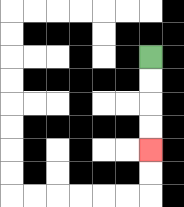{'start': '[6, 2]', 'end': '[6, 6]', 'path_directions': 'D,D,D,D', 'path_coordinates': '[[6, 2], [6, 3], [6, 4], [6, 5], [6, 6]]'}